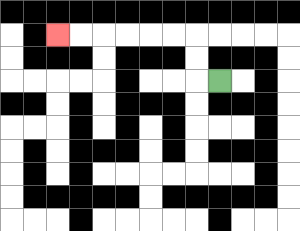{'start': '[9, 3]', 'end': '[2, 1]', 'path_directions': 'L,U,U,L,L,L,L,L,L', 'path_coordinates': '[[9, 3], [8, 3], [8, 2], [8, 1], [7, 1], [6, 1], [5, 1], [4, 1], [3, 1], [2, 1]]'}